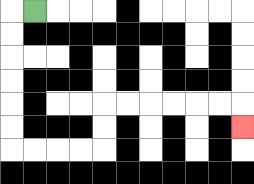{'start': '[1, 0]', 'end': '[10, 5]', 'path_directions': 'L,D,D,D,D,D,D,R,R,R,R,U,U,R,R,R,R,R,R,D', 'path_coordinates': '[[1, 0], [0, 0], [0, 1], [0, 2], [0, 3], [0, 4], [0, 5], [0, 6], [1, 6], [2, 6], [3, 6], [4, 6], [4, 5], [4, 4], [5, 4], [6, 4], [7, 4], [8, 4], [9, 4], [10, 4], [10, 5]]'}